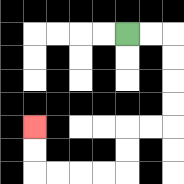{'start': '[5, 1]', 'end': '[1, 5]', 'path_directions': 'R,R,D,D,D,D,L,L,D,D,L,L,L,L,U,U', 'path_coordinates': '[[5, 1], [6, 1], [7, 1], [7, 2], [7, 3], [7, 4], [7, 5], [6, 5], [5, 5], [5, 6], [5, 7], [4, 7], [3, 7], [2, 7], [1, 7], [1, 6], [1, 5]]'}